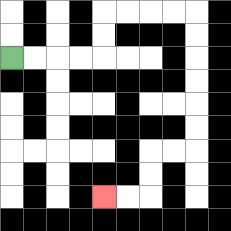{'start': '[0, 2]', 'end': '[4, 8]', 'path_directions': 'R,R,R,R,U,U,R,R,R,R,D,D,D,D,D,D,L,L,D,D,L,L', 'path_coordinates': '[[0, 2], [1, 2], [2, 2], [3, 2], [4, 2], [4, 1], [4, 0], [5, 0], [6, 0], [7, 0], [8, 0], [8, 1], [8, 2], [8, 3], [8, 4], [8, 5], [8, 6], [7, 6], [6, 6], [6, 7], [6, 8], [5, 8], [4, 8]]'}